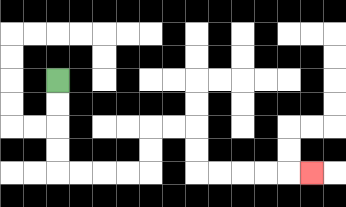{'start': '[2, 3]', 'end': '[13, 7]', 'path_directions': 'D,D,D,D,R,R,R,R,U,U,R,R,D,D,R,R,R,R,R', 'path_coordinates': '[[2, 3], [2, 4], [2, 5], [2, 6], [2, 7], [3, 7], [4, 7], [5, 7], [6, 7], [6, 6], [6, 5], [7, 5], [8, 5], [8, 6], [8, 7], [9, 7], [10, 7], [11, 7], [12, 7], [13, 7]]'}